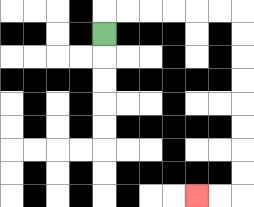{'start': '[4, 1]', 'end': '[8, 8]', 'path_directions': 'U,R,R,R,R,R,R,D,D,D,D,D,D,D,D,L,L', 'path_coordinates': '[[4, 1], [4, 0], [5, 0], [6, 0], [7, 0], [8, 0], [9, 0], [10, 0], [10, 1], [10, 2], [10, 3], [10, 4], [10, 5], [10, 6], [10, 7], [10, 8], [9, 8], [8, 8]]'}